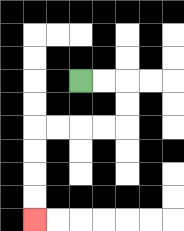{'start': '[3, 3]', 'end': '[1, 9]', 'path_directions': 'R,R,D,D,L,L,L,L,D,D,D,D', 'path_coordinates': '[[3, 3], [4, 3], [5, 3], [5, 4], [5, 5], [4, 5], [3, 5], [2, 5], [1, 5], [1, 6], [1, 7], [1, 8], [1, 9]]'}